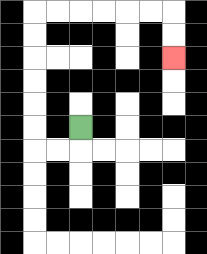{'start': '[3, 5]', 'end': '[7, 2]', 'path_directions': 'D,L,L,U,U,U,U,U,U,R,R,R,R,R,R,D,D', 'path_coordinates': '[[3, 5], [3, 6], [2, 6], [1, 6], [1, 5], [1, 4], [1, 3], [1, 2], [1, 1], [1, 0], [2, 0], [3, 0], [4, 0], [5, 0], [6, 0], [7, 0], [7, 1], [7, 2]]'}